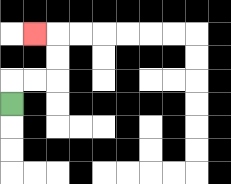{'start': '[0, 4]', 'end': '[1, 1]', 'path_directions': 'U,R,R,U,U,L', 'path_coordinates': '[[0, 4], [0, 3], [1, 3], [2, 3], [2, 2], [2, 1], [1, 1]]'}